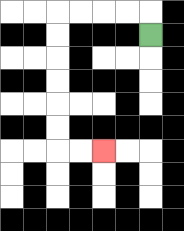{'start': '[6, 1]', 'end': '[4, 6]', 'path_directions': 'U,L,L,L,L,D,D,D,D,D,D,R,R', 'path_coordinates': '[[6, 1], [6, 0], [5, 0], [4, 0], [3, 0], [2, 0], [2, 1], [2, 2], [2, 3], [2, 4], [2, 5], [2, 6], [3, 6], [4, 6]]'}